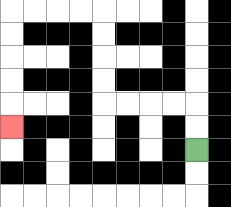{'start': '[8, 6]', 'end': '[0, 5]', 'path_directions': 'U,U,L,L,L,L,U,U,U,U,L,L,L,L,D,D,D,D,D', 'path_coordinates': '[[8, 6], [8, 5], [8, 4], [7, 4], [6, 4], [5, 4], [4, 4], [4, 3], [4, 2], [4, 1], [4, 0], [3, 0], [2, 0], [1, 0], [0, 0], [0, 1], [0, 2], [0, 3], [0, 4], [0, 5]]'}